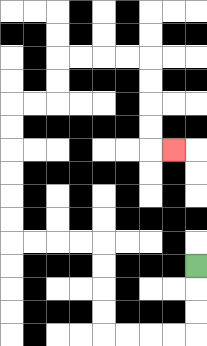{'start': '[8, 11]', 'end': '[7, 6]', 'path_directions': 'D,D,D,L,L,L,L,U,U,U,U,L,L,L,L,U,U,U,U,U,U,R,R,U,U,R,R,R,R,D,D,D,D,R', 'path_coordinates': '[[8, 11], [8, 12], [8, 13], [8, 14], [7, 14], [6, 14], [5, 14], [4, 14], [4, 13], [4, 12], [4, 11], [4, 10], [3, 10], [2, 10], [1, 10], [0, 10], [0, 9], [0, 8], [0, 7], [0, 6], [0, 5], [0, 4], [1, 4], [2, 4], [2, 3], [2, 2], [3, 2], [4, 2], [5, 2], [6, 2], [6, 3], [6, 4], [6, 5], [6, 6], [7, 6]]'}